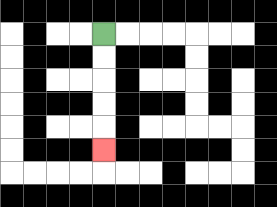{'start': '[4, 1]', 'end': '[4, 6]', 'path_directions': 'D,D,D,D,D', 'path_coordinates': '[[4, 1], [4, 2], [4, 3], [4, 4], [4, 5], [4, 6]]'}